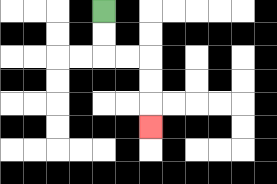{'start': '[4, 0]', 'end': '[6, 5]', 'path_directions': 'D,D,R,R,D,D,D', 'path_coordinates': '[[4, 0], [4, 1], [4, 2], [5, 2], [6, 2], [6, 3], [6, 4], [6, 5]]'}